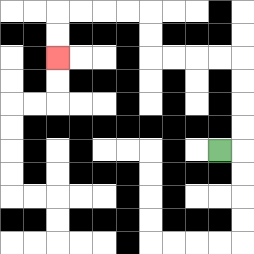{'start': '[9, 6]', 'end': '[2, 2]', 'path_directions': 'R,U,U,U,U,L,L,L,L,U,U,L,L,L,L,D,D', 'path_coordinates': '[[9, 6], [10, 6], [10, 5], [10, 4], [10, 3], [10, 2], [9, 2], [8, 2], [7, 2], [6, 2], [6, 1], [6, 0], [5, 0], [4, 0], [3, 0], [2, 0], [2, 1], [2, 2]]'}